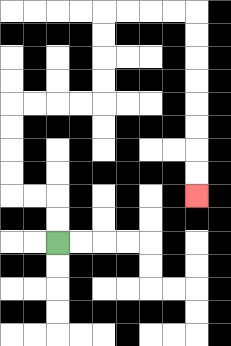{'start': '[2, 10]', 'end': '[8, 8]', 'path_directions': 'U,U,L,L,U,U,U,U,R,R,R,R,U,U,U,U,R,R,R,R,D,D,D,D,D,D,D,D', 'path_coordinates': '[[2, 10], [2, 9], [2, 8], [1, 8], [0, 8], [0, 7], [0, 6], [0, 5], [0, 4], [1, 4], [2, 4], [3, 4], [4, 4], [4, 3], [4, 2], [4, 1], [4, 0], [5, 0], [6, 0], [7, 0], [8, 0], [8, 1], [8, 2], [8, 3], [8, 4], [8, 5], [8, 6], [8, 7], [8, 8]]'}